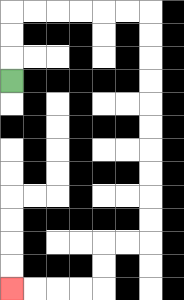{'start': '[0, 3]', 'end': '[0, 12]', 'path_directions': 'U,U,U,R,R,R,R,R,R,D,D,D,D,D,D,D,D,D,D,L,L,D,D,L,L,L,L', 'path_coordinates': '[[0, 3], [0, 2], [0, 1], [0, 0], [1, 0], [2, 0], [3, 0], [4, 0], [5, 0], [6, 0], [6, 1], [6, 2], [6, 3], [6, 4], [6, 5], [6, 6], [6, 7], [6, 8], [6, 9], [6, 10], [5, 10], [4, 10], [4, 11], [4, 12], [3, 12], [2, 12], [1, 12], [0, 12]]'}